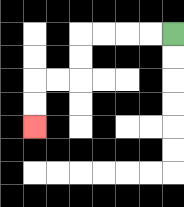{'start': '[7, 1]', 'end': '[1, 5]', 'path_directions': 'L,L,L,L,D,D,L,L,D,D', 'path_coordinates': '[[7, 1], [6, 1], [5, 1], [4, 1], [3, 1], [3, 2], [3, 3], [2, 3], [1, 3], [1, 4], [1, 5]]'}